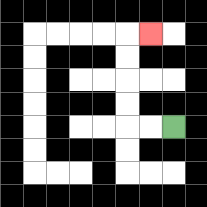{'start': '[7, 5]', 'end': '[6, 1]', 'path_directions': 'L,L,U,U,U,U,R', 'path_coordinates': '[[7, 5], [6, 5], [5, 5], [5, 4], [5, 3], [5, 2], [5, 1], [6, 1]]'}